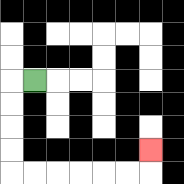{'start': '[1, 3]', 'end': '[6, 6]', 'path_directions': 'L,D,D,D,D,R,R,R,R,R,R,U', 'path_coordinates': '[[1, 3], [0, 3], [0, 4], [0, 5], [0, 6], [0, 7], [1, 7], [2, 7], [3, 7], [4, 7], [5, 7], [6, 7], [6, 6]]'}